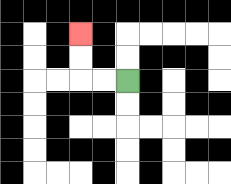{'start': '[5, 3]', 'end': '[3, 1]', 'path_directions': 'L,L,U,U', 'path_coordinates': '[[5, 3], [4, 3], [3, 3], [3, 2], [3, 1]]'}